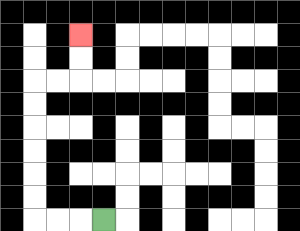{'start': '[4, 9]', 'end': '[3, 1]', 'path_directions': 'L,L,L,U,U,U,U,U,U,R,R,U,U', 'path_coordinates': '[[4, 9], [3, 9], [2, 9], [1, 9], [1, 8], [1, 7], [1, 6], [1, 5], [1, 4], [1, 3], [2, 3], [3, 3], [3, 2], [3, 1]]'}